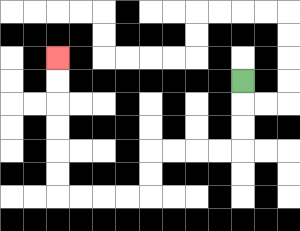{'start': '[10, 3]', 'end': '[2, 2]', 'path_directions': 'D,D,D,L,L,L,L,D,D,L,L,L,L,U,U,U,U,U,U', 'path_coordinates': '[[10, 3], [10, 4], [10, 5], [10, 6], [9, 6], [8, 6], [7, 6], [6, 6], [6, 7], [6, 8], [5, 8], [4, 8], [3, 8], [2, 8], [2, 7], [2, 6], [2, 5], [2, 4], [2, 3], [2, 2]]'}